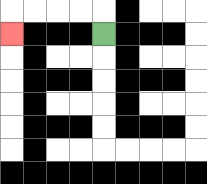{'start': '[4, 1]', 'end': '[0, 1]', 'path_directions': 'U,L,L,L,L,D', 'path_coordinates': '[[4, 1], [4, 0], [3, 0], [2, 0], [1, 0], [0, 0], [0, 1]]'}